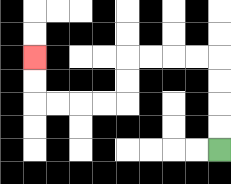{'start': '[9, 6]', 'end': '[1, 2]', 'path_directions': 'U,U,U,U,L,L,L,L,D,D,L,L,L,L,U,U', 'path_coordinates': '[[9, 6], [9, 5], [9, 4], [9, 3], [9, 2], [8, 2], [7, 2], [6, 2], [5, 2], [5, 3], [5, 4], [4, 4], [3, 4], [2, 4], [1, 4], [1, 3], [1, 2]]'}